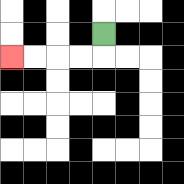{'start': '[4, 1]', 'end': '[0, 2]', 'path_directions': 'D,L,L,L,L', 'path_coordinates': '[[4, 1], [4, 2], [3, 2], [2, 2], [1, 2], [0, 2]]'}